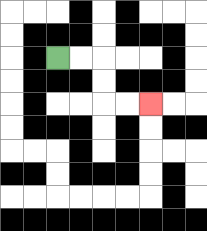{'start': '[2, 2]', 'end': '[6, 4]', 'path_directions': 'R,R,D,D,R,R', 'path_coordinates': '[[2, 2], [3, 2], [4, 2], [4, 3], [4, 4], [5, 4], [6, 4]]'}